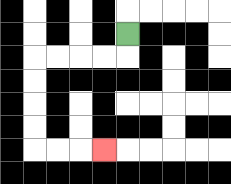{'start': '[5, 1]', 'end': '[4, 6]', 'path_directions': 'D,L,L,L,L,D,D,D,D,R,R,R', 'path_coordinates': '[[5, 1], [5, 2], [4, 2], [3, 2], [2, 2], [1, 2], [1, 3], [1, 4], [1, 5], [1, 6], [2, 6], [3, 6], [4, 6]]'}